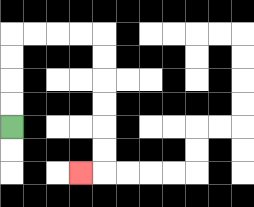{'start': '[0, 5]', 'end': '[3, 7]', 'path_directions': 'U,U,U,U,R,R,R,R,D,D,D,D,D,D,L', 'path_coordinates': '[[0, 5], [0, 4], [0, 3], [0, 2], [0, 1], [1, 1], [2, 1], [3, 1], [4, 1], [4, 2], [4, 3], [4, 4], [4, 5], [4, 6], [4, 7], [3, 7]]'}